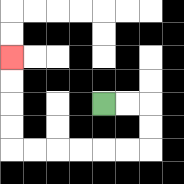{'start': '[4, 4]', 'end': '[0, 2]', 'path_directions': 'R,R,D,D,L,L,L,L,L,L,U,U,U,U', 'path_coordinates': '[[4, 4], [5, 4], [6, 4], [6, 5], [6, 6], [5, 6], [4, 6], [3, 6], [2, 6], [1, 6], [0, 6], [0, 5], [0, 4], [0, 3], [0, 2]]'}